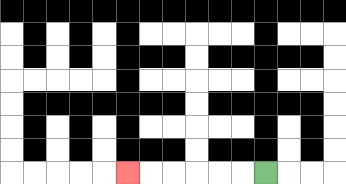{'start': '[11, 7]', 'end': '[5, 7]', 'path_directions': 'L,L,L,L,L,L', 'path_coordinates': '[[11, 7], [10, 7], [9, 7], [8, 7], [7, 7], [6, 7], [5, 7]]'}